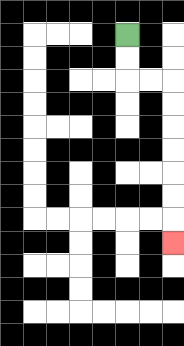{'start': '[5, 1]', 'end': '[7, 10]', 'path_directions': 'D,D,R,R,D,D,D,D,D,D,D', 'path_coordinates': '[[5, 1], [5, 2], [5, 3], [6, 3], [7, 3], [7, 4], [7, 5], [7, 6], [7, 7], [7, 8], [7, 9], [7, 10]]'}